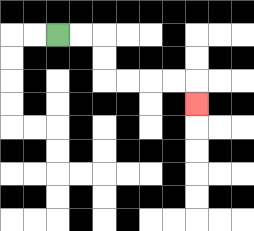{'start': '[2, 1]', 'end': '[8, 4]', 'path_directions': 'R,R,D,D,R,R,R,R,D', 'path_coordinates': '[[2, 1], [3, 1], [4, 1], [4, 2], [4, 3], [5, 3], [6, 3], [7, 3], [8, 3], [8, 4]]'}